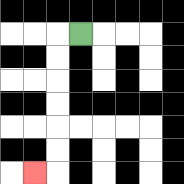{'start': '[3, 1]', 'end': '[1, 7]', 'path_directions': 'L,D,D,D,D,D,D,L', 'path_coordinates': '[[3, 1], [2, 1], [2, 2], [2, 3], [2, 4], [2, 5], [2, 6], [2, 7], [1, 7]]'}